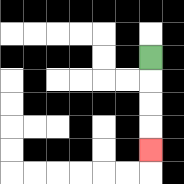{'start': '[6, 2]', 'end': '[6, 6]', 'path_directions': 'D,D,D,D', 'path_coordinates': '[[6, 2], [6, 3], [6, 4], [6, 5], [6, 6]]'}